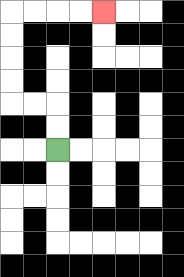{'start': '[2, 6]', 'end': '[4, 0]', 'path_directions': 'U,U,L,L,U,U,U,U,R,R,R,R', 'path_coordinates': '[[2, 6], [2, 5], [2, 4], [1, 4], [0, 4], [0, 3], [0, 2], [0, 1], [0, 0], [1, 0], [2, 0], [3, 0], [4, 0]]'}